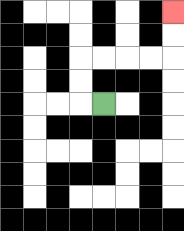{'start': '[4, 4]', 'end': '[7, 0]', 'path_directions': 'L,U,U,R,R,R,R,U,U', 'path_coordinates': '[[4, 4], [3, 4], [3, 3], [3, 2], [4, 2], [5, 2], [6, 2], [7, 2], [7, 1], [7, 0]]'}